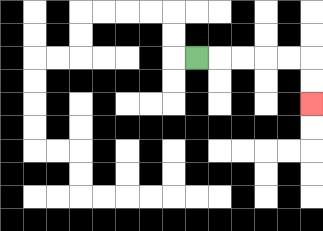{'start': '[8, 2]', 'end': '[13, 4]', 'path_directions': 'R,R,R,R,R,D,D', 'path_coordinates': '[[8, 2], [9, 2], [10, 2], [11, 2], [12, 2], [13, 2], [13, 3], [13, 4]]'}